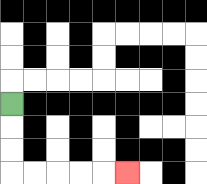{'start': '[0, 4]', 'end': '[5, 7]', 'path_directions': 'D,D,D,R,R,R,R,R', 'path_coordinates': '[[0, 4], [0, 5], [0, 6], [0, 7], [1, 7], [2, 7], [3, 7], [4, 7], [5, 7]]'}